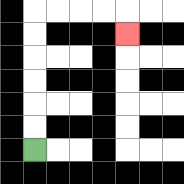{'start': '[1, 6]', 'end': '[5, 1]', 'path_directions': 'U,U,U,U,U,U,R,R,R,R,D', 'path_coordinates': '[[1, 6], [1, 5], [1, 4], [1, 3], [1, 2], [1, 1], [1, 0], [2, 0], [3, 0], [4, 0], [5, 0], [5, 1]]'}